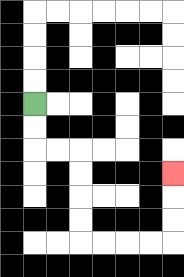{'start': '[1, 4]', 'end': '[7, 7]', 'path_directions': 'D,D,R,R,D,D,D,D,R,R,R,R,U,U,U', 'path_coordinates': '[[1, 4], [1, 5], [1, 6], [2, 6], [3, 6], [3, 7], [3, 8], [3, 9], [3, 10], [4, 10], [5, 10], [6, 10], [7, 10], [7, 9], [7, 8], [7, 7]]'}